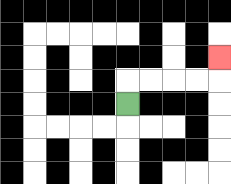{'start': '[5, 4]', 'end': '[9, 2]', 'path_directions': 'U,R,R,R,R,U', 'path_coordinates': '[[5, 4], [5, 3], [6, 3], [7, 3], [8, 3], [9, 3], [9, 2]]'}